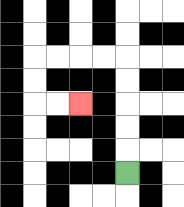{'start': '[5, 7]', 'end': '[3, 4]', 'path_directions': 'U,U,U,U,U,L,L,L,L,D,D,R,R', 'path_coordinates': '[[5, 7], [5, 6], [5, 5], [5, 4], [5, 3], [5, 2], [4, 2], [3, 2], [2, 2], [1, 2], [1, 3], [1, 4], [2, 4], [3, 4]]'}